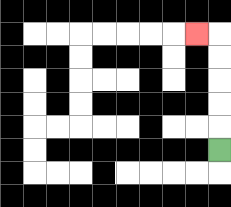{'start': '[9, 6]', 'end': '[8, 1]', 'path_directions': 'U,U,U,U,U,L', 'path_coordinates': '[[9, 6], [9, 5], [9, 4], [9, 3], [9, 2], [9, 1], [8, 1]]'}